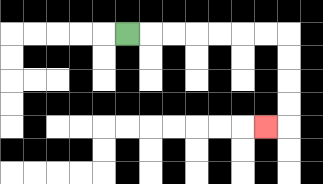{'start': '[5, 1]', 'end': '[11, 5]', 'path_directions': 'R,R,R,R,R,R,R,D,D,D,D,L', 'path_coordinates': '[[5, 1], [6, 1], [7, 1], [8, 1], [9, 1], [10, 1], [11, 1], [12, 1], [12, 2], [12, 3], [12, 4], [12, 5], [11, 5]]'}